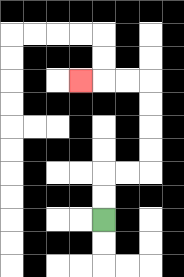{'start': '[4, 9]', 'end': '[3, 3]', 'path_directions': 'U,U,R,R,U,U,U,U,L,L,L', 'path_coordinates': '[[4, 9], [4, 8], [4, 7], [5, 7], [6, 7], [6, 6], [6, 5], [6, 4], [6, 3], [5, 3], [4, 3], [3, 3]]'}